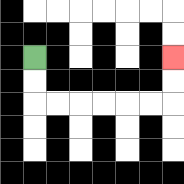{'start': '[1, 2]', 'end': '[7, 2]', 'path_directions': 'D,D,R,R,R,R,R,R,U,U', 'path_coordinates': '[[1, 2], [1, 3], [1, 4], [2, 4], [3, 4], [4, 4], [5, 4], [6, 4], [7, 4], [7, 3], [7, 2]]'}